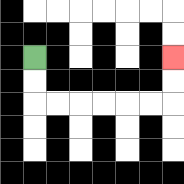{'start': '[1, 2]', 'end': '[7, 2]', 'path_directions': 'D,D,R,R,R,R,R,R,U,U', 'path_coordinates': '[[1, 2], [1, 3], [1, 4], [2, 4], [3, 4], [4, 4], [5, 4], [6, 4], [7, 4], [7, 3], [7, 2]]'}